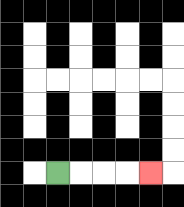{'start': '[2, 7]', 'end': '[6, 7]', 'path_directions': 'R,R,R,R', 'path_coordinates': '[[2, 7], [3, 7], [4, 7], [5, 7], [6, 7]]'}